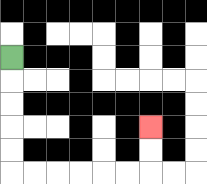{'start': '[0, 2]', 'end': '[6, 5]', 'path_directions': 'D,D,D,D,D,R,R,R,R,R,R,U,U', 'path_coordinates': '[[0, 2], [0, 3], [0, 4], [0, 5], [0, 6], [0, 7], [1, 7], [2, 7], [3, 7], [4, 7], [5, 7], [6, 7], [6, 6], [6, 5]]'}